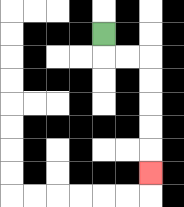{'start': '[4, 1]', 'end': '[6, 7]', 'path_directions': 'D,R,R,D,D,D,D,D', 'path_coordinates': '[[4, 1], [4, 2], [5, 2], [6, 2], [6, 3], [6, 4], [6, 5], [6, 6], [6, 7]]'}